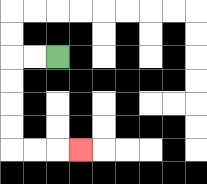{'start': '[2, 2]', 'end': '[3, 6]', 'path_directions': 'L,L,D,D,D,D,R,R,R', 'path_coordinates': '[[2, 2], [1, 2], [0, 2], [0, 3], [0, 4], [0, 5], [0, 6], [1, 6], [2, 6], [3, 6]]'}